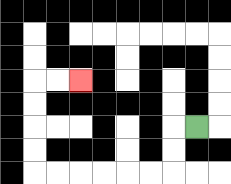{'start': '[8, 5]', 'end': '[3, 3]', 'path_directions': 'L,D,D,L,L,L,L,L,L,U,U,U,U,R,R', 'path_coordinates': '[[8, 5], [7, 5], [7, 6], [7, 7], [6, 7], [5, 7], [4, 7], [3, 7], [2, 7], [1, 7], [1, 6], [1, 5], [1, 4], [1, 3], [2, 3], [3, 3]]'}